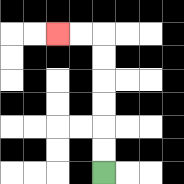{'start': '[4, 7]', 'end': '[2, 1]', 'path_directions': 'U,U,U,U,U,U,L,L', 'path_coordinates': '[[4, 7], [4, 6], [4, 5], [4, 4], [4, 3], [4, 2], [4, 1], [3, 1], [2, 1]]'}